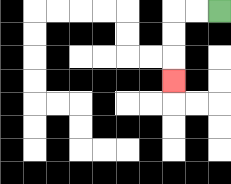{'start': '[9, 0]', 'end': '[7, 3]', 'path_directions': 'L,L,D,D,D', 'path_coordinates': '[[9, 0], [8, 0], [7, 0], [7, 1], [7, 2], [7, 3]]'}